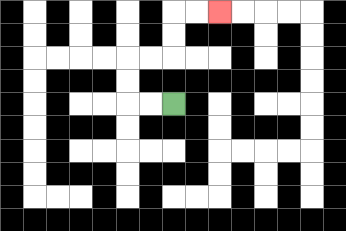{'start': '[7, 4]', 'end': '[9, 0]', 'path_directions': 'L,L,U,U,R,R,U,U,R,R', 'path_coordinates': '[[7, 4], [6, 4], [5, 4], [5, 3], [5, 2], [6, 2], [7, 2], [7, 1], [7, 0], [8, 0], [9, 0]]'}